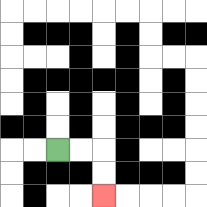{'start': '[2, 6]', 'end': '[4, 8]', 'path_directions': 'R,R,D,D', 'path_coordinates': '[[2, 6], [3, 6], [4, 6], [4, 7], [4, 8]]'}